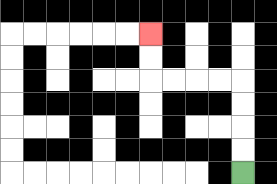{'start': '[10, 7]', 'end': '[6, 1]', 'path_directions': 'U,U,U,U,L,L,L,L,U,U', 'path_coordinates': '[[10, 7], [10, 6], [10, 5], [10, 4], [10, 3], [9, 3], [8, 3], [7, 3], [6, 3], [6, 2], [6, 1]]'}